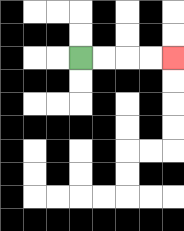{'start': '[3, 2]', 'end': '[7, 2]', 'path_directions': 'R,R,R,R', 'path_coordinates': '[[3, 2], [4, 2], [5, 2], [6, 2], [7, 2]]'}